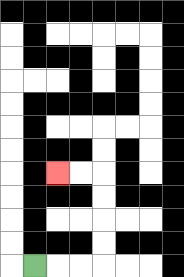{'start': '[1, 11]', 'end': '[2, 7]', 'path_directions': 'R,R,R,U,U,U,U,L,L', 'path_coordinates': '[[1, 11], [2, 11], [3, 11], [4, 11], [4, 10], [4, 9], [4, 8], [4, 7], [3, 7], [2, 7]]'}